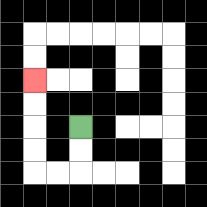{'start': '[3, 5]', 'end': '[1, 3]', 'path_directions': 'D,D,L,L,U,U,U,U', 'path_coordinates': '[[3, 5], [3, 6], [3, 7], [2, 7], [1, 7], [1, 6], [1, 5], [1, 4], [1, 3]]'}